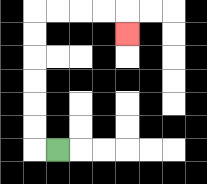{'start': '[2, 6]', 'end': '[5, 1]', 'path_directions': 'L,U,U,U,U,U,U,R,R,R,R,D', 'path_coordinates': '[[2, 6], [1, 6], [1, 5], [1, 4], [1, 3], [1, 2], [1, 1], [1, 0], [2, 0], [3, 0], [4, 0], [5, 0], [5, 1]]'}